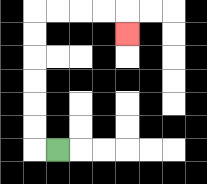{'start': '[2, 6]', 'end': '[5, 1]', 'path_directions': 'L,U,U,U,U,U,U,R,R,R,R,D', 'path_coordinates': '[[2, 6], [1, 6], [1, 5], [1, 4], [1, 3], [1, 2], [1, 1], [1, 0], [2, 0], [3, 0], [4, 0], [5, 0], [5, 1]]'}